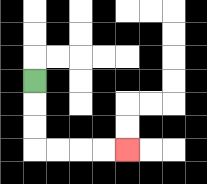{'start': '[1, 3]', 'end': '[5, 6]', 'path_directions': 'D,D,D,R,R,R,R', 'path_coordinates': '[[1, 3], [1, 4], [1, 5], [1, 6], [2, 6], [3, 6], [4, 6], [5, 6]]'}